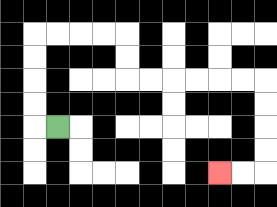{'start': '[2, 5]', 'end': '[9, 7]', 'path_directions': 'L,U,U,U,U,R,R,R,R,D,D,R,R,R,R,R,R,D,D,D,D,L,L', 'path_coordinates': '[[2, 5], [1, 5], [1, 4], [1, 3], [1, 2], [1, 1], [2, 1], [3, 1], [4, 1], [5, 1], [5, 2], [5, 3], [6, 3], [7, 3], [8, 3], [9, 3], [10, 3], [11, 3], [11, 4], [11, 5], [11, 6], [11, 7], [10, 7], [9, 7]]'}